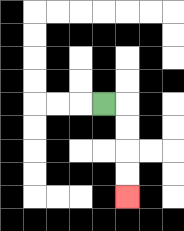{'start': '[4, 4]', 'end': '[5, 8]', 'path_directions': 'R,D,D,D,D', 'path_coordinates': '[[4, 4], [5, 4], [5, 5], [5, 6], [5, 7], [5, 8]]'}